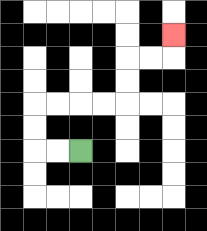{'start': '[3, 6]', 'end': '[7, 1]', 'path_directions': 'L,L,U,U,R,R,R,R,U,U,R,R,U', 'path_coordinates': '[[3, 6], [2, 6], [1, 6], [1, 5], [1, 4], [2, 4], [3, 4], [4, 4], [5, 4], [5, 3], [5, 2], [6, 2], [7, 2], [7, 1]]'}